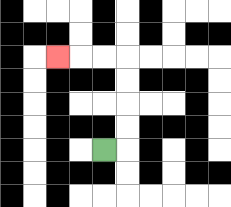{'start': '[4, 6]', 'end': '[2, 2]', 'path_directions': 'R,U,U,U,U,L,L,L', 'path_coordinates': '[[4, 6], [5, 6], [5, 5], [5, 4], [5, 3], [5, 2], [4, 2], [3, 2], [2, 2]]'}